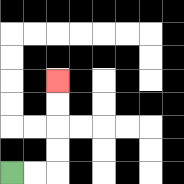{'start': '[0, 7]', 'end': '[2, 3]', 'path_directions': 'R,R,U,U,U,U', 'path_coordinates': '[[0, 7], [1, 7], [2, 7], [2, 6], [2, 5], [2, 4], [2, 3]]'}